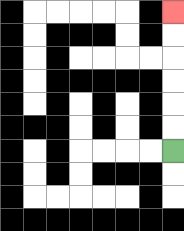{'start': '[7, 6]', 'end': '[7, 0]', 'path_directions': 'U,U,U,U,U,U', 'path_coordinates': '[[7, 6], [7, 5], [7, 4], [7, 3], [7, 2], [7, 1], [7, 0]]'}